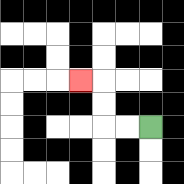{'start': '[6, 5]', 'end': '[3, 3]', 'path_directions': 'L,L,U,U,L', 'path_coordinates': '[[6, 5], [5, 5], [4, 5], [4, 4], [4, 3], [3, 3]]'}